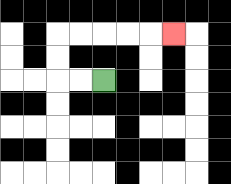{'start': '[4, 3]', 'end': '[7, 1]', 'path_directions': 'L,L,U,U,R,R,R,R,R', 'path_coordinates': '[[4, 3], [3, 3], [2, 3], [2, 2], [2, 1], [3, 1], [4, 1], [5, 1], [6, 1], [7, 1]]'}